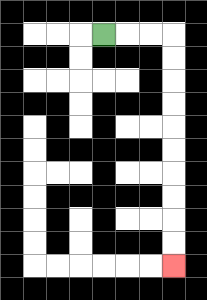{'start': '[4, 1]', 'end': '[7, 11]', 'path_directions': 'R,R,R,D,D,D,D,D,D,D,D,D,D', 'path_coordinates': '[[4, 1], [5, 1], [6, 1], [7, 1], [7, 2], [7, 3], [7, 4], [7, 5], [7, 6], [7, 7], [7, 8], [7, 9], [7, 10], [7, 11]]'}